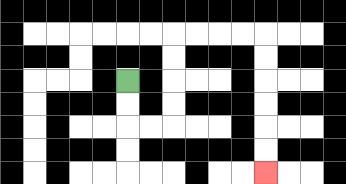{'start': '[5, 3]', 'end': '[11, 7]', 'path_directions': 'D,D,R,R,U,U,U,U,R,R,R,R,D,D,D,D,D,D', 'path_coordinates': '[[5, 3], [5, 4], [5, 5], [6, 5], [7, 5], [7, 4], [7, 3], [7, 2], [7, 1], [8, 1], [9, 1], [10, 1], [11, 1], [11, 2], [11, 3], [11, 4], [11, 5], [11, 6], [11, 7]]'}